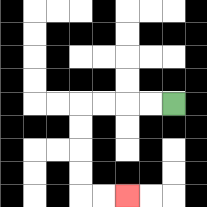{'start': '[7, 4]', 'end': '[5, 8]', 'path_directions': 'L,L,L,L,D,D,D,D,R,R', 'path_coordinates': '[[7, 4], [6, 4], [5, 4], [4, 4], [3, 4], [3, 5], [3, 6], [3, 7], [3, 8], [4, 8], [5, 8]]'}